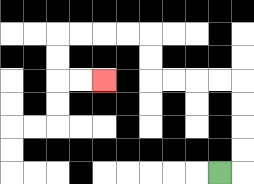{'start': '[9, 7]', 'end': '[4, 3]', 'path_directions': 'R,U,U,U,U,L,L,L,L,U,U,L,L,L,L,D,D,R,R', 'path_coordinates': '[[9, 7], [10, 7], [10, 6], [10, 5], [10, 4], [10, 3], [9, 3], [8, 3], [7, 3], [6, 3], [6, 2], [6, 1], [5, 1], [4, 1], [3, 1], [2, 1], [2, 2], [2, 3], [3, 3], [4, 3]]'}